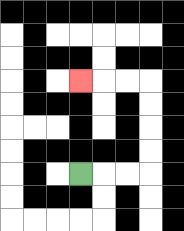{'start': '[3, 7]', 'end': '[3, 3]', 'path_directions': 'R,R,R,U,U,U,U,L,L,L', 'path_coordinates': '[[3, 7], [4, 7], [5, 7], [6, 7], [6, 6], [6, 5], [6, 4], [6, 3], [5, 3], [4, 3], [3, 3]]'}